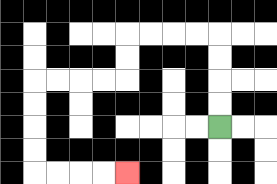{'start': '[9, 5]', 'end': '[5, 7]', 'path_directions': 'U,U,U,U,L,L,L,L,D,D,L,L,L,L,D,D,D,D,R,R,R,R', 'path_coordinates': '[[9, 5], [9, 4], [9, 3], [9, 2], [9, 1], [8, 1], [7, 1], [6, 1], [5, 1], [5, 2], [5, 3], [4, 3], [3, 3], [2, 3], [1, 3], [1, 4], [1, 5], [1, 6], [1, 7], [2, 7], [3, 7], [4, 7], [5, 7]]'}